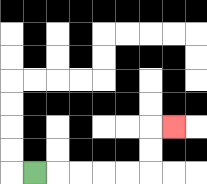{'start': '[1, 7]', 'end': '[7, 5]', 'path_directions': 'R,R,R,R,R,U,U,R', 'path_coordinates': '[[1, 7], [2, 7], [3, 7], [4, 7], [5, 7], [6, 7], [6, 6], [6, 5], [7, 5]]'}